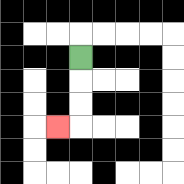{'start': '[3, 2]', 'end': '[2, 5]', 'path_directions': 'D,D,D,L', 'path_coordinates': '[[3, 2], [3, 3], [3, 4], [3, 5], [2, 5]]'}